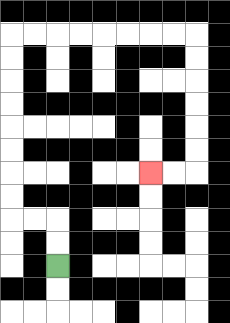{'start': '[2, 11]', 'end': '[6, 7]', 'path_directions': 'U,U,L,L,U,U,U,U,U,U,U,U,R,R,R,R,R,R,R,R,D,D,D,D,D,D,L,L', 'path_coordinates': '[[2, 11], [2, 10], [2, 9], [1, 9], [0, 9], [0, 8], [0, 7], [0, 6], [0, 5], [0, 4], [0, 3], [0, 2], [0, 1], [1, 1], [2, 1], [3, 1], [4, 1], [5, 1], [6, 1], [7, 1], [8, 1], [8, 2], [8, 3], [8, 4], [8, 5], [8, 6], [8, 7], [7, 7], [6, 7]]'}